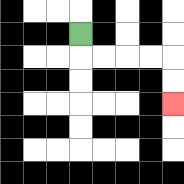{'start': '[3, 1]', 'end': '[7, 4]', 'path_directions': 'D,R,R,R,R,D,D', 'path_coordinates': '[[3, 1], [3, 2], [4, 2], [5, 2], [6, 2], [7, 2], [7, 3], [7, 4]]'}